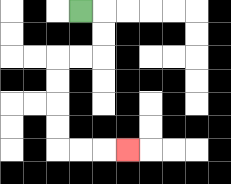{'start': '[3, 0]', 'end': '[5, 6]', 'path_directions': 'R,D,D,L,L,D,D,D,D,R,R,R', 'path_coordinates': '[[3, 0], [4, 0], [4, 1], [4, 2], [3, 2], [2, 2], [2, 3], [2, 4], [2, 5], [2, 6], [3, 6], [4, 6], [5, 6]]'}